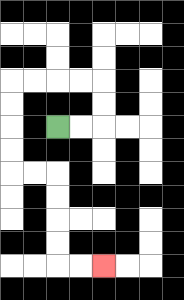{'start': '[2, 5]', 'end': '[4, 11]', 'path_directions': 'R,R,U,U,L,L,L,L,D,D,D,D,R,R,D,D,D,D,R,R', 'path_coordinates': '[[2, 5], [3, 5], [4, 5], [4, 4], [4, 3], [3, 3], [2, 3], [1, 3], [0, 3], [0, 4], [0, 5], [0, 6], [0, 7], [1, 7], [2, 7], [2, 8], [2, 9], [2, 10], [2, 11], [3, 11], [4, 11]]'}